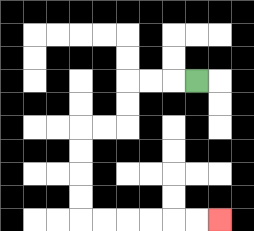{'start': '[8, 3]', 'end': '[9, 9]', 'path_directions': 'L,L,L,D,D,L,L,D,D,D,D,R,R,R,R,R,R', 'path_coordinates': '[[8, 3], [7, 3], [6, 3], [5, 3], [5, 4], [5, 5], [4, 5], [3, 5], [3, 6], [3, 7], [3, 8], [3, 9], [4, 9], [5, 9], [6, 9], [7, 9], [8, 9], [9, 9]]'}